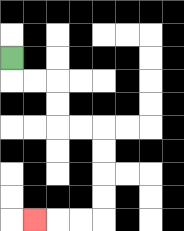{'start': '[0, 2]', 'end': '[1, 9]', 'path_directions': 'D,R,R,D,D,R,R,D,D,D,D,L,L,L', 'path_coordinates': '[[0, 2], [0, 3], [1, 3], [2, 3], [2, 4], [2, 5], [3, 5], [4, 5], [4, 6], [4, 7], [4, 8], [4, 9], [3, 9], [2, 9], [1, 9]]'}